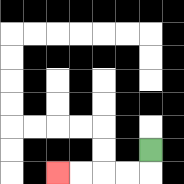{'start': '[6, 6]', 'end': '[2, 7]', 'path_directions': 'D,L,L,L,L', 'path_coordinates': '[[6, 6], [6, 7], [5, 7], [4, 7], [3, 7], [2, 7]]'}